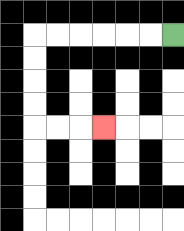{'start': '[7, 1]', 'end': '[4, 5]', 'path_directions': 'L,L,L,L,L,L,D,D,D,D,R,R,R', 'path_coordinates': '[[7, 1], [6, 1], [5, 1], [4, 1], [3, 1], [2, 1], [1, 1], [1, 2], [1, 3], [1, 4], [1, 5], [2, 5], [3, 5], [4, 5]]'}